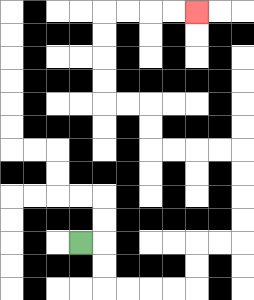{'start': '[3, 10]', 'end': '[8, 0]', 'path_directions': 'R,D,D,R,R,R,R,U,U,R,R,U,U,U,U,L,L,L,L,U,U,L,L,U,U,U,U,R,R,R,R', 'path_coordinates': '[[3, 10], [4, 10], [4, 11], [4, 12], [5, 12], [6, 12], [7, 12], [8, 12], [8, 11], [8, 10], [9, 10], [10, 10], [10, 9], [10, 8], [10, 7], [10, 6], [9, 6], [8, 6], [7, 6], [6, 6], [6, 5], [6, 4], [5, 4], [4, 4], [4, 3], [4, 2], [4, 1], [4, 0], [5, 0], [6, 0], [7, 0], [8, 0]]'}